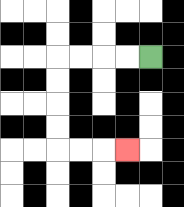{'start': '[6, 2]', 'end': '[5, 6]', 'path_directions': 'L,L,L,L,D,D,D,D,R,R,R', 'path_coordinates': '[[6, 2], [5, 2], [4, 2], [3, 2], [2, 2], [2, 3], [2, 4], [2, 5], [2, 6], [3, 6], [4, 6], [5, 6]]'}